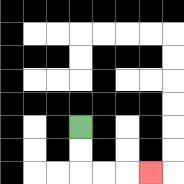{'start': '[3, 5]', 'end': '[6, 7]', 'path_directions': 'D,D,R,R,R', 'path_coordinates': '[[3, 5], [3, 6], [3, 7], [4, 7], [5, 7], [6, 7]]'}